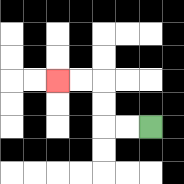{'start': '[6, 5]', 'end': '[2, 3]', 'path_directions': 'L,L,U,U,L,L', 'path_coordinates': '[[6, 5], [5, 5], [4, 5], [4, 4], [4, 3], [3, 3], [2, 3]]'}